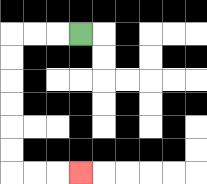{'start': '[3, 1]', 'end': '[3, 7]', 'path_directions': 'L,L,L,D,D,D,D,D,D,R,R,R', 'path_coordinates': '[[3, 1], [2, 1], [1, 1], [0, 1], [0, 2], [0, 3], [0, 4], [0, 5], [0, 6], [0, 7], [1, 7], [2, 7], [3, 7]]'}